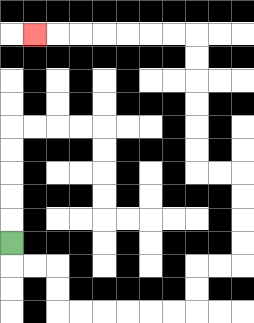{'start': '[0, 10]', 'end': '[1, 1]', 'path_directions': 'D,R,R,D,D,R,R,R,R,R,R,U,U,R,R,U,U,U,U,L,L,U,U,U,U,U,U,L,L,L,L,L,L,L', 'path_coordinates': '[[0, 10], [0, 11], [1, 11], [2, 11], [2, 12], [2, 13], [3, 13], [4, 13], [5, 13], [6, 13], [7, 13], [8, 13], [8, 12], [8, 11], [9, 11], [10, 11], [10, 10], [10, 9], [10, 8], [10, 7], [9, 7], [8, 7], [8, 6], [8, 5], [8, 4], [8, 3], [8, 2], [8, 1], [7, 1], [6, 1], [5, 1], [4, 1], [3, 1], [2, 1], [1, 1]]'}